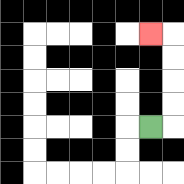{'start': '[6, 5]', 'end': '[6, 1]', 'path_directions': 'R,U,U,U,U,L', 'path_coordinates': '[[6, 5], [7, 5], [7, 4], [7, 3], [7, 2], [7, 1], [6, 1]]'}